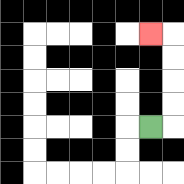{'start': '[6, 5]', 'end': '[6, 1]', 'path_directions': 'R,U,U,U,U,L', 'path_coordinates': '[[6, 5], [7, 5], [7, 4], [7, 3], [7, 2], [7, 1], [6, 1]]'}